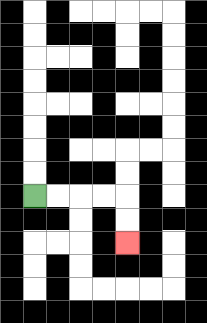{'start': '[1, 8]', 'end': '[5, 10]', 'path_directions': 'R,R,R,R,D,D', 'path_coordinates': '[[1, 8], [2, 8], [3, 8], [4, 8], [5, 8], [5, 9], [5, 10]]'}